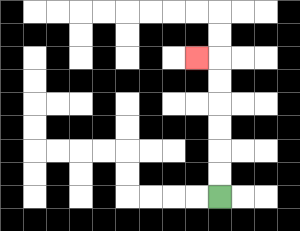{'start': '[9, 8]', 'end': '[8, 2]', 'path_directions': 'U,U,U,U,U,U,L', 'path_coordinates': '[[9, 8], [9, 7], [9, 6], [9, 5], [9, 4], [9, 3], [9, 2], [8, 2]]'}